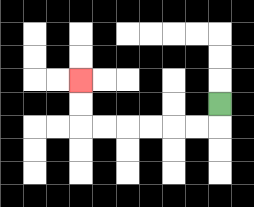{'start': '[9, 4]', 'end': '[3, 3]', 'path_directions': 'D,L,L,L,L,L,L,U,U', 'path_coordinates': '[[9, 4], [9, 5], [8, 5], [7, 5], [6, 5], [5, 5], [4, 5], [3, 5], [3, 4], [3, 3]]'}